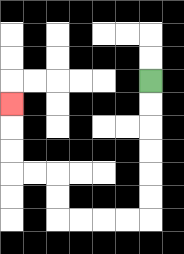{'start': '[6, 3]', 'end': '[0, 4]', 'path_directions': 'D,D,D,D,D,D,L,L,L,L,U,U,L,L,U,U,U', 'path_coordinates': '[[6, 3], [6, 4], [6, 5], [6, 6], [6, 7], [6, 8], [6, 9], [5, 9], [4, 9], [3, 9], [2, 9], [2, 8], [2, 7], [1, 7], [0, 7], [0, 6], [0, 5], [0, 4]]'}